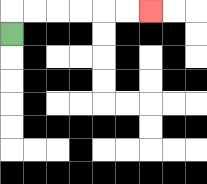{'start': '[0, 1]', 'end': '[6, 0]', 'path_directions': 'U,R,R,R,R,R,R', 'path_coordinates': '[[0, 1], [0, 0], [1, 0], [2, 0], [3, 0], [4, 0], [5, 0], [6, 0]]'}